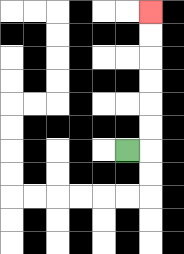{'start': '[5, 6]', 'end': '[6, 0]', 'path_directions': 'R,U,U,U,U,U,U', 'path_coordinates': '[[5, 6], [6, 6], [6, 5], [6, 4], [6, 3], [6, 2], [6, 1], [6, 0]]'}